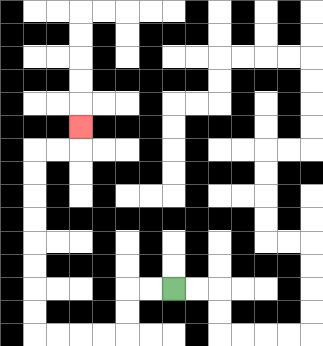{'start': '[7, 12]', 'end': '[3, 5]', 'path_directions': 'L,L,D,D,L,L,L,L,U,U,U,U,U,U,U,U,R,R,U', 'path_coordinates': '[[7, 12], [6, 12], [5, 12], [5, 13], [5, 14], [4, 14], [3, 14], [2, 14], [1, 14], [1, 13], [1, 12], [1, 11], [1, 10], [1, 9], [1, 8], [1, 7], [1, 6], [2, 6], [3, 6], [3, 5]]'}